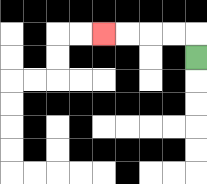{'start': '[8, 2]', 'end': '[4, 1]', 'path_directions': 'U,L,L,L,L', 'path_coordinates': '[[8, 2], [8, 1], [7, 1], [6, 1], [5, 1], [4, 1]]'}